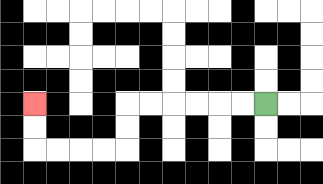{'start': '[11, 4]', 'end': '[1, 4]', 'path_directions': 'L,L,L,L,L,L,D,D,L,L,L,L,U,U', 'path_coordinates': '[[11, 4], [10, 4], [9, 4], [8, 4], [7, 4], [6, 4], [5, 4], [5, 5], [5, 6], [4, 6], [3, 6], [2, 6], [1, 6], [1, 5], [1, 4]]'}